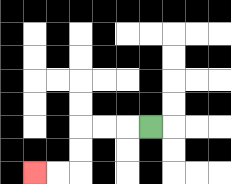{'start': '[6, 5]', 'end': '[1, 7]', 'path_directions': 'L,L,L,D,D,L,L', 'path_coordinates': '[[6, 5], [5, 5], [4, 5], [3, 5], [3, 6], [3, 7], [2, 7], [1, 7]]'}